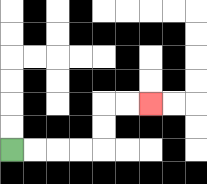{'start': '[0, 6]', 'end': '[6, 4]', 'path_directions': 'R,R,R,R,U,U,R,R', 'path_coordinates': '[[0, 6], [1, 6], [2, 6], [3, 6], [4, 6], [4, 5], [4, 4], [5, 4], [6, 4]]'}